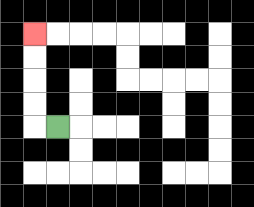{'start': '[2, 5]', 'end': '[1, 1]', 'path_directions': 'L,U,U,U,U', 'path_coordinates': '[[2, 5], [1, 5], [1, 4], [1, 3], [1, 2], [1, 1]]'}